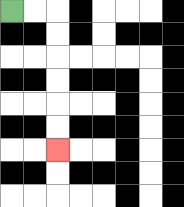{'start': '[0, 0]', 'end': '[2, 6]', 'path_directions': 'R,R,D,D,D,D,D,D', 'path_coordinates': '[[0, 0], [1, 0], [2, 0], [2, 1], [2, 2], [2, 3], [2, 4], [2, 5], [2, 6]]'}